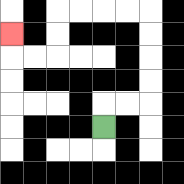{'start': '[4, 5]', 'end': '[0, 1]', 'path_directions': 'U,R,R,U,U,U,U,L,L,L,L,D,D,L,L,U', 'path_coordinates': '[[4, 5], [4, 4], [5, 4], [6, 4], [6, 3], [6, 2], [6, 1], [6, 0], [5, 0], [4, 0], [3, 0], [2, 0], [2, 1], [2, 2], [1, 2], [0, 2], [0, 1]]'}